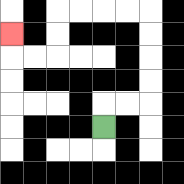{'start': '[4, 5]', 'end': '[0, 1]', 'path_directions': 'U,R,R,U,U,U,U,L,L,L,L,D,D,L,L,U', 'path_coordinates': '[[4, 5], [4, 4], [5, 4], [6, 4], [6, 3], [6, 2], [6, 1], [6, 0], [5, 0], [4, 0], [3, 0], [2, 0], [2, 1], [2, 2], [1, 2], [0, 2], [0, 1]]'}